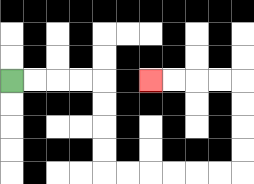{'start': '[0, 3]', 'end': '[6, 3]', 'path_directions': 'R,R,R,R,D,D,D,D,R,R,R,R,R,R,U,U,U,U,L,L,L,L', 'path_coordinates': '[[0, 3], [1, 3], [2, 3], [3, 3], [4, 3], [4, 4], [4, 5], [4, 6], [4, 7], [5, 7], [6, 7], [7, 7], [8, 7], [9, 7], [10, 7], [10, 6], [10, 5], [10, 4], [10, 3], [9, 3], [8, 3], [7, 3], [6, 3]]'}